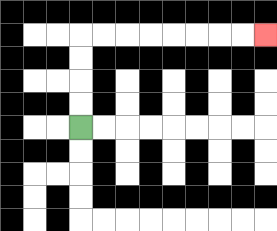{'start': '[3, 5]', 'end': '[11, 1]', 'path_directions': 'U,U,U,U,R,R,R,R,R,R,R,R', 'path_coordinates': '[[3, 5], [3, 4], [3, 3], [3, 2], [3, 1], [4, 1], [5, 1], [6, 1], [7, 1], [8, 1], [9, 1], [10, 1], [11, 1]]'}